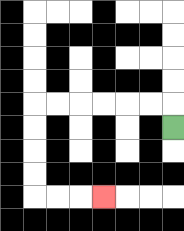{'start': '[7, 5]', 'end': '[4, 8]', 'path_directions': 'U,L,L,L,L,L,L,D,D,D,D,R,R,R', 'path_coordinates': '[[7, 5], [7, 4], [6, 4], [5, 4], [4, 4], [3, 4], [2, 4], [1, 4], [1, 5], [1, 6], [1, 7], [1, 8], [2, 8], [3, 8], [4, 8]]'}